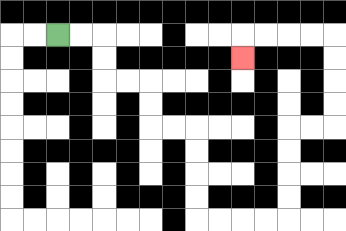{'start': '[2, 1]', 'end': '[10, 2]', 'path_directions': 'R,R,D,D,R,R,D,D,R,R,D,D,D,D,R,R,R,R,U,U,U,U,R,R,U,U,U,U,L,L,L,L,D', 'path_coordinates': '[[2, 1], [3, 1], [4, 1], [4, 2], [4, 3], [5, 3], [6, 3], [6, 4], [6, 5], [7, 5], [8, 5], [8, 6], [8, 7], [8, 8], [8, 9], [9, 9], [10, 9], [11, 9], [12, 9], [12, 8], [12, 7], [12, 6], [12, 5], [13, 5], [14, 5], [14, 4], [14, 3], [14, 2], [14, 1], [13, 1], [12, 1], [11, 1], [10, 1], [10, 2]]'}